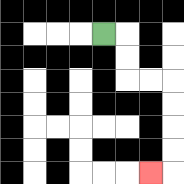{'start': '[4, 1]', 'end': '[6, 7]', 'path_directions': 'R,D,D,R,R,D,D,D,D,L', 'path_coordinates': '[[4, 1], [5, 1], [5, 2], [5, 3], [6, 3], [7, 3], [7, 4], [7, 5], [7, 6], [7, 7], [6, 7]]'}